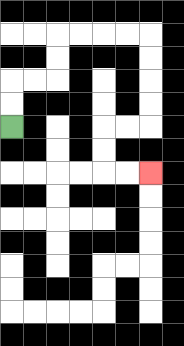{'start': '[0, 5]', 'end': '[6, 7]', 'path_directions': 'U,U,R,R,U,U,R,R,R,R,D,D,D,D,L,L,D,D,R,R', 'path_coordinates': '[[0, 5], [0, 4], [0, 3], [1, 3], [2, 3], [2, 2], [2, 1], [3, 1], [4, 1], [5, 1], [6, 1], [6, 2], [6, 3], [6, 4], [6, 5], [5, 5], [4, 5], [4, 6], [4, 7], [5, 7], [6, 7]]'}